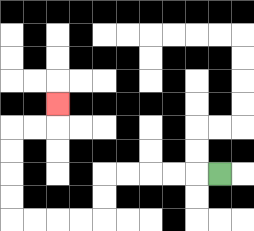{'start': '[9, 7]', 'end': '[2, 4]', 'path_directions': 'L,L,L,L,L,D,D,L,L,L,L,U,U,U,U,R,R,U', 'path_coordinates': '[[9, 7], [8, 7], [7, 7], [6, 7], [5, 7], [4, 7], [4, 8], [4, 9], [3, 9], [2, 9], [1, 9], [0, 9], [0, 8], [0, 7], [0, 6], [0, 5], [1, 5], [2, 5], [2, 4]]'}